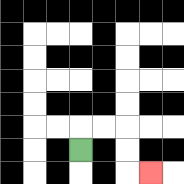{'start': '[3, 6]', 'end': '[6, 7]', 'path_directions': 'U,R,R,D,D,R', 'path_coordinates': '[[3, 6], [3, 5], [4, 5], [5, 5], [5, 6], [5, 7], [6, 7]]'}